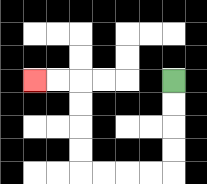{'start': '[7, 3]', 'end': '[1, 3]', 'path_directions': 'D,D,D,D,L,L,L,L,U,U,U,U,L,L', 'path_coordinates': '[[7, 3], [7, 4], [7, 5], [7, 6], [7, 7], [6, 7], [5, 7], [4, 7], [3, 7], [3, 6], [3, 5], [3, 4], [3, 3], [2, 3], [1, 3]]'}